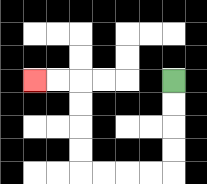{'start': '[7, 3]', 'end': '[1, 3]', 'path_directions': 'D,D,D,D,L,L,L,L,U,U,U,U,L,L', 'path_coordinates': '[[7, 3], [7, 4], [7, 5], [7, 6], [7, 7], [6, 7], [5, 7], [4, 7], [3, 7], [3, 6], [3, 5], [3, 4], [3, 3], [2, 3], [1, 3]]'}